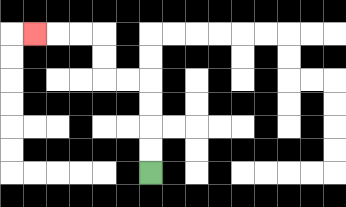{'start': '[6, 7]', 'end': '[1, 1]', 'path_directions': 'U,U,U,U,L,L,U,U,L,L,L', 'path_coordinates': '[[6, 7], [6, 6], [6, 5], [6, 4], [6, 3], [5, 3], [4, 3], [4, 2], [4, 1], [3, 1], [2, 1], [1, 1]]'}